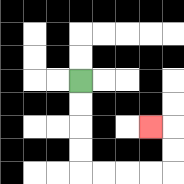{'start': '[3, 3]', 'end': '[6, 5]', 'path_directions': 'D,D,D,D,R,R,R,R,U,U,L', 'path_coordinates': '[[3, 3], [3, 4], [3, 5], [3, 6], [3, 7], [4, 7], [5, 7], [6, 7], [7, 7], [7, 6], [7, 5], [6, 5]]'}